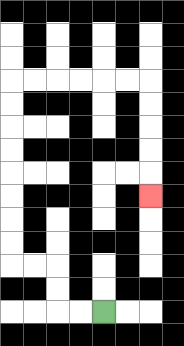{'start': '[4, 13]', 'end': '[6, 8]', 'path_directions': 'L,L,U,U,L,L,U,U,U,U,U,U,U,U,R,R,R,R,R,R,D,D,D,D,D', 'path_coordinates': '[[4, 13], [3, 13], [2, 13], [2, 12], [2, 11], [1, 11], [0, 11], [0, 10], [0, 9], [0, 8], [0, 7], [0, 6], [0, 5], [0, 4], [0, 3], [1, 3], [2, 3], [3, 3], [4, 3], [5, 3], [6, 3], [6, 4], [6, 5], [6, 6], [6, 7], [6, 8]]'}